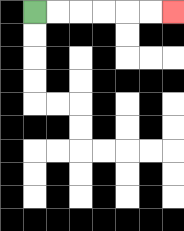{'start': '[1, 0]', 'end': '[7, 0]', 'path_directions': 'R,R,R,R,R,R', 'path_coordinates': '[[1, 0], [2, 0], [3, 0], [4, 0], [5, 0], [6, 0], [7, 0]]'}